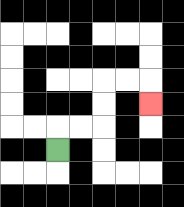{'start': '[2, 6]', 'end': '[6, 4]', 'path_directions': 'U,R,R,U,U,R,R,D', 'path_coordinates': '[[2, 6], [2, 5], [3, 5], [4, 5], [4, 4], [4, 3], [5, 3], [6, 3], [6, 4]]'}